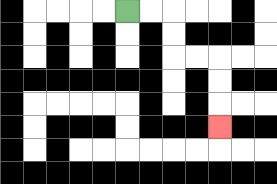{'start': '[5, 0]', 'end': '[9, 5]', 'path_directions': 'R,R,D,D,R,R,D,D,D', 'path_coordinates': '[[5, 0], [6, 0], [7, 0], [7, 1], [7, 2], [8, 2], [9, 2], [9, 3], [9, 4], [9, 5]]'}